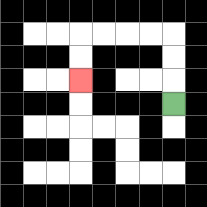{'start': '[7, 4]', 'end': '[3, 3]', 'path_directions': 'U,U,U,L,L,L,L,D,D', 'path_coordinates': '[[7, 4], [7, 3], [7, 2], [7, 1], [6, 1], [5, 1], [4, 1], [3, 1], [3, 2], [3, 3]]'}